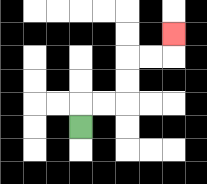{'start': '[3, 5]', 'end': '[7, 1]', 'path_directions': 'U,R,R,U,U,R,R,U', 'path_coordinates': '[[3, 5], [3, 4], [4, 4], [5, 4], [5, 3], [5, 2], [6, 2], [7, 2], [7, 1]]'}